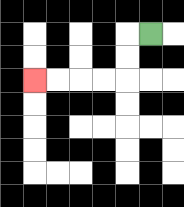{'start': '[6, 1]', 'end': '[1, 3]', 'path_directions': 'L,D,D,L,L,L,L', 'path_coordinates': '[[6, 1], [5, 1], [5, 2], [5, 3], [4, 3], [3, 3], [2, 3], [1, 3]]'}